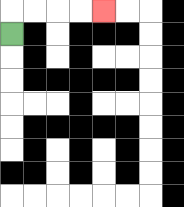{'start': '[0, 1]', 'end': '[4, 0]', 'path_directions': 'U,R,R,R,R', 'path_coordinates': '[[0, 1], [0, 0], [1, 0], [2, 0], [3, 0], [4, 0]]'}